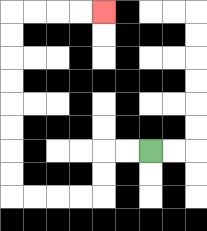{'start': '[6, 6]', 'end': '[4, 0]', 'path_directions': 'L,L,D,D,L,L,L,L,U,U,U,U,U,U,U,U,R,R,R,R', 'path_coordinates': '[[6, 6], [5, 6], [4, 6], [4, 7], [4, 8], [3, 8], [2, 8], [1, 8], [0, 8], [0, 7], [0, 6], [0, 5], [0, 4], [0, 3], [0, 2], [0, 1], [0, 0], [1, 0], [2, 0], [3, 0], [4, 0]]'}